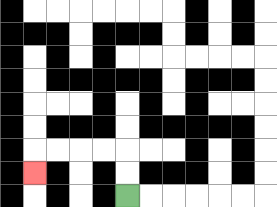{'start': '[5, 8]', 'end': '[1, 7]', 'path_directions': 'U,U,L,L,L,L,D', 'path_coordinates': '[[5, 8], [5, 7], [5, 6], [4, 6], [3, 6], [2, 6], [1, 6], [1, 7]]'}